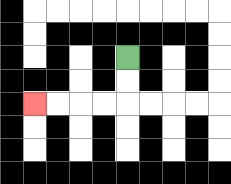{'start': '[5, 2]', 'end': '[1, 4]', 'path_directions': 'D,D,L,L,L,L', 'path_coordinates': '[[5, 2], [5, 3], [5, 4], [4, 4], [3, 4], [2, 4], [1, 4]]'}